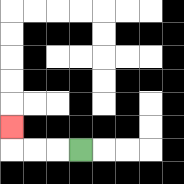{'start': '[3, 6]', 'end': '[0, 5]', 'path_directions': 'L,L,L,U', 'path_coordinates': '[[3, 6], [2, 6], [1, 6], [0, 6], [0, 5]]'}